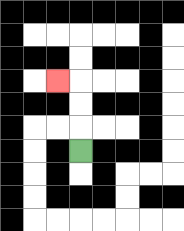{'start': '[3, 6]', 'end': '[2, 3]', 'path_directions': 'U,U,U,L', 'path_coordinates': '[[3, 6], [3, 5], [3, 4], [3, 3], [2, 3]]'}